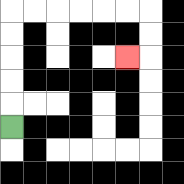{'start': '[0, 5]', 'end': '[5, 2]', 'path_directions': 'U,U,U,U,U,R,R,R,R,R,R,D,D,L', 'path_coordinates': '[[0, 5], [0, 4], [0, 3], [0, 2], [0, 1], [0, 0], [1, 0], [2, 0], [3, 0], [4, 0], [5, 0], [6, 0], [6, 1], [6, 2], [5, 2]]'}